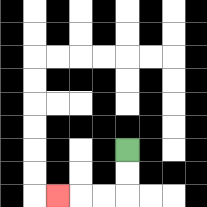{'start': '[5, 6]', 'end': '[2, 8]', 'path_directions': 'D,D,L,L,L', 'path_coordinates': '[[5, 6], [5, 7], [5, 8], [4, 8], [3, 8], [2, 8]]'}